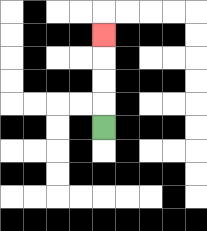{'start': '[4, 5]', 'end': '[4, 1]', 'path_directions': 'U,U,U,U', 'path_coordinates': '[[4, 5], [4, 4], [4, 3], [4, 2], [4, 1]]'}